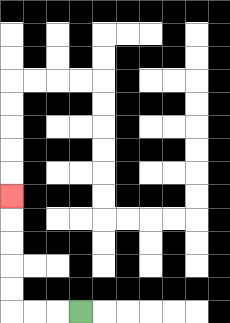{'start': '[3, 13]', 'end': '[0, 8]', 'path_directions': 'L,L,L,U,U,U,U,U', 'path_coordinates': '[[3, 13], [2, 13], [1, 13], [0, 13], [0, 12], [0, 11], [0, 10], [0, 9], [0, 8]]'}